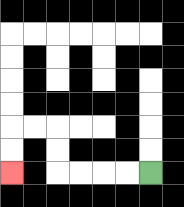{'start': '[6, 7]', 'end': '[0, 7]', 'path_directions': 'L,L,L,L,U,U,L,L,D,D', 'path_coordinates': '[[6, 7], [5, 7], [4, 7], [3, 7], [2, 7], [2, 6], [2, 5], [1, 5], [0, 5], [0, 6], [0, 7]]'}